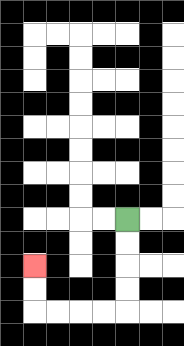{'start': '[5, 9]', 'end': '[1, 11]', 'path_directions': 'D,D,D,D,L,L,L,L,U,U', 'path_coordinates': '[[5, 9], [5, 10], [5, 11], [5, 12], [5, 13], [4, 13], [3, 13], [2, 13], [1, 13], [1, 12], [1, 11]]'}